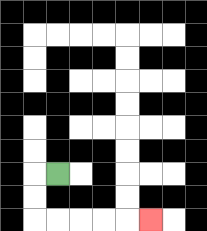{'start': '[2, 7]', 'end': '[6, 9]', 'path_directions': 'L,D,D,R,R,R,R,R', 'path_coordinates': '[[2, 7], [1, 7], [1, 8], [1, 9], [2, 9], [3, 9], [4, 9], [5, 9], [6, 9]]'}